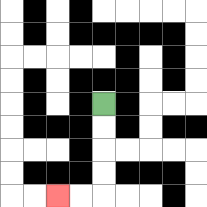{'start': '[4, 4]', 'end': '[2, 8]', 'path_directions': 'D,D,D,D,L,L', 'path_coordinates': '[[4, 4], [4, 5], [4, 6], [4, 7], [4, 8], [3, 8], [2, 8]]'}